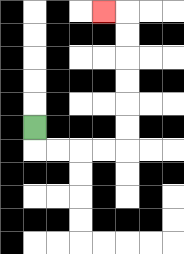{'start': '[1, 5]', 'end': '[4, 0]', 'path_directions': 'D,R,R,R,R,U,U,U,U,U,U,L', 'path_coordinates': '[[1, 5], [1, 6], [2, 6], [3, 6], [4, 6], [5, 6], [5, 5], [5, 4], [5, 3], [5, 2], [5, 1], [5, 0], [4, 0]]'}